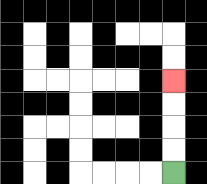{'start': '[7, 7]', 'end': '[7, 3]', 'path_directions': 'U,U,U,U', 'path_coordinates': '[[7, 7], [7, 6], [7, 5], [7, 4], [7, 3]]'}